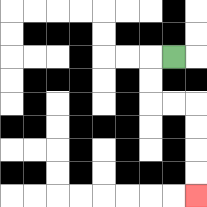{'start': '[7, 2]', 'end': '[8, 8]', 'path_directions': 'L,D,D,R,R,D,D,D,D', 'path_coordinates': '[[7, 2], [6, 2], [6, 3], [6, 4], [7, 4], [8, 4], [8, 5], [8, 6], [8, 7], [8, 8]]'}